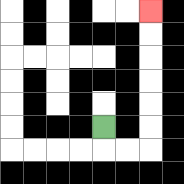{'start': '[4, 5]', 'end': '[6, 0]', 'path_directions': 'D,R,R,U,U,U,U,U,U', 'path_coordinates': '[[4, 5], [4, 6], [5, 6], [6, 6], [6, 5], [6, 4], [6, 3], [6, 2], [6, 1], [6, 0]]'}